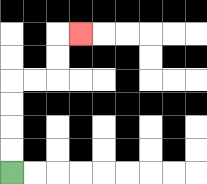{'start': '[0, 7]', 'end': '[3, 1]', 'path_directions': 'U,U,U,U,R,R,U,U,R', 'path_coordinates': '[[0, 7], [0, 6], [0, 5], [0, 4], [0, 3], [1, 3], [2, 3], [2, 2], [2, 1], [3, 1]]'}